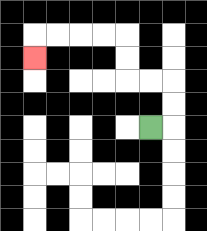{'start': '[6, 5]', 'end': '[1, 2]', 'path_directions': 'R,U,U,L,L,U,U,L,L,L,L,D', 'path_coordinates': '[[6, 5], [7, 5], [7, 4], [7, 3], [6, 3], [5, 3], [5, 2], [5, 1], [4, 1], [3, 1], [2, 1], [1, 1], [1, 2]]'}